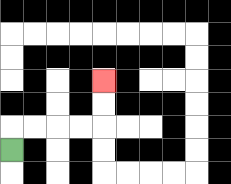{'start': '[0, 6]', 'end': '[4, 3]', 'path_directions': 'U,R,R,R,R,U,U', 'path_coordinates': '[[0, 6], [0, 5], [1, 5], [2, 5], [3, 5], [4, 5], [4, 4], [4, 3]]'}